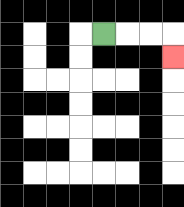{'start': '[4, 1]', 'end': '[7, 2]', 'path_directions': 'R,R,R,D', 'path_coordinates': '[[4, 1], [5, 1], [6, 1], [7, 1], [7, 2]]'}